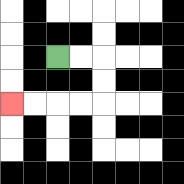{'start': '[2, 2]', 'end': '[0, 4]', 'path_directions': 'R,R,D,D,L,L,L,L', 'path_coordinates': '[[2, 2], [3, 2], [4, 2], [4, 3], [4, 4], [3, 4], [2, 4], [1, 4], [0, 4]]'}